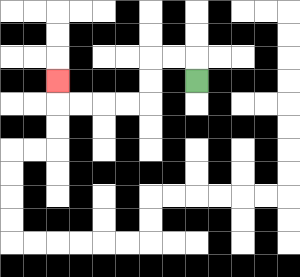{'start': '[8, 3]', 'end': '[2, 3]', 'path_directions': 'U,L,L,D,D,L,L,L,L,U', 'path_coordinates': '[[8, 3], [8, 2], [7, 2], [6, 2], [6, 3], [6, 4], [5, 4], [4, 4], [3, 4], [2, 4], [2, 3]]'}